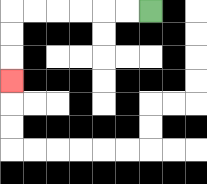{'start': '[6, 0]', 'end': '[0, 3]', 'path_directions': 'L,L,L,L,L,L,D,D,D', 'path_coordinates': '[[6, 0], [5, 0], [4, 0], [3, 0], [2, 0], [1, 0], [0, 0], [0, 1], [0, 2], [0, 3]]'}